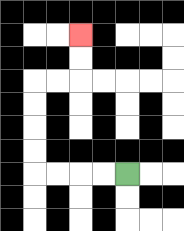{'start': '[5, 7]', 'end': '[3, 1]', 'path_directions': 'L,L,L,L,U,U,U,U,R,R,U,U', 'path_coordinates': '[[5, 7], [4, 7], [3, 7], [2, 7], [1, 7], [1, 6], [1, 5], [1, 4], [1, 3], [2, 3], [3, 3], [3, 2], [3, 1]]'}